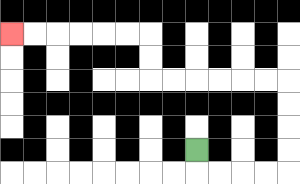{'start': '[8, 6]', 'end': '[0, 1]', 'path_directions': 'D,R,R,R,R,U,U,U,U,L,L,L,L,L,L,U,U,L,L,L,L,L,L', 'path_coordinates': '[[8, 6], [8, 7], [9, 7], [10, 7], [11, 7], [12, 7], [12, 6], [12, 5], [12, 4], [12, 3], [11, 3], [10, 3], [9, 3], [8, 3], [7, 3], [6, 3], [6, 2], [6, 1], [5, 1], [4, 1], [3, 1], [2, 1], [1, 1], [0, 1]]'}